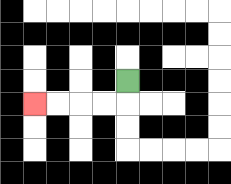{'start': '[5, 3]', 'end': '[1, 4]', 'path_directions': 'D,L,L,L,L', 'path_coordinates': '[[5, 3], [5, 4], [4, 4], [3, 4], [2, 4], [1, 4]]'}